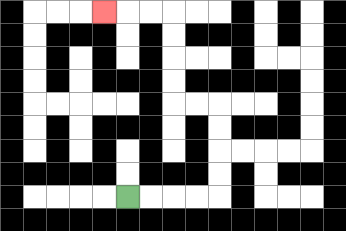{'start': '[5, 8]', 'end': '[4, 0]', 'path_directions': 'R,R,R,R,U,U,U,U,L,L,U,U,U,U,L,L,L', 'path_coordinates': '[[5, 8], [6, 8], [7, 8], [8, 8], [9, 8], [9, 7], [9, 6], [9, 5], [9, 4], [8, 4], [7, 4], [7, 3], [7, 2], [7, 1], [7, 0], [6, 0], [5, 0], [4, 0]]'}